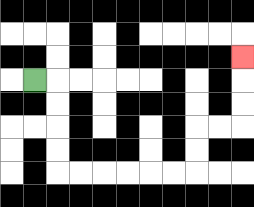{'start': '[1, 3]', 'end': '[10, 2]', 'path_directions': 'R,D,D,D,D,R,R,R,R,R,R,U,U,R,R,U,U,U', 'path_coordinates': '[[1, 3], [2, 3], [2, 4], [2, 5], [2, 6], [2, 7], [3, 7], [4, 7], [5, 7], [6, 7], [7, 7], [8, 7], [8, 6], [8, 5], [9, 5], [10, 5], [10, 4], [10, 3], [10, 2]]'}